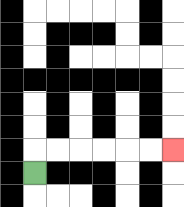{'start': '[1, 7]', 'end': '[7, 6]', 'path_directions': 'U,R,R,R,R,R,R', 'path_coordinates': '[[1, 7], [1, 6], [2, 6], [3, 6], [4, 6], [5, 6], [6, 6], [7, 6]]'}